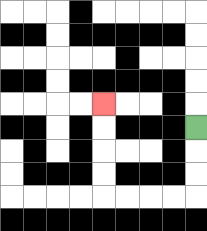{'start': '[8, 5]', 'end': '[4, 4]', 'path_directions': 'D,D,D,L,L,L,L,U,U,U,U', 'path_coordinates': '[[8, 5], [8, 6], [8, 7], [8, 8], [7, 8], [6, 8], [5, 8], [4, 8], [4, 7], [4, 6], [4, 5], [4, 4]]'}